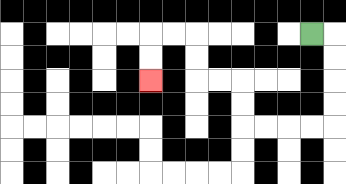{'start': '[13, 1]', 'end': '[6, 3]', 'path_directions': 'R,D,D,D,D,L,L,L,L,U,U,L,L,U,U,L,L,D,D', 'path_coordinates': '[[13, 1], [14, 1], [14, 2], [14, 3], [14, 4], [14, 5], [13, 5], [12, 5], [11, 5], [10, 5], [10, 4], [10, 3], [9, 3], [8, 3], [8, 2], [8, 1], [7, 1], [6, 1], [6, 2], [6, 3]]'}